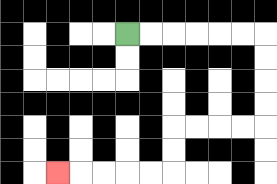{'start': '[5, 1]', 'end': '[2, 7]', 'path_directions': 'R,R,R,R,R,R,D,D,D,D,L,L,L,L,D,D,L,L,L,L,L', 'path_coordinates': '[[5, 1], [6, 1], [7, 1], [8, 1], [9, 1], [10, 1], [11, 1], [11, 2], [11, 3], [11, 4], [11, 5], [10, 5], [9, 5], [8, 5], [7, 5], [7, 6], [7, 7], [6, 7], [5, 7], [4, 7], [3, 7], [2, 7]]'}